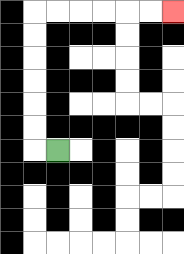{'start': '[2, 6]', 'end': '[7, 0]', 'path_directions': 'L,U,U,U,U,U,U,R,R,R,R,R,R', 'path_coordinates': '[[2, 6], [1, 6], [1, 5], [1, 4], [1, 3], [1, 2], [1, 1], [1, 0], [2, 0], [3, 0], [4, 0], [5, 0], [6, 0], [7, 0]]'}